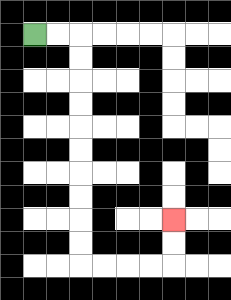{'start': '[1, 1]', 'end': '[7, 9]', 'path_directions': 'R,R,D,D,D,D,D,D,D,D,D,D,R,R,R,R,U,U', 'path_coordinates': '[[1, 1], [2, 1], [3, 1], [3, 2], [3, 3], [3, 4], [3, 5], [3, 6], [3, 7], [3, 8], [3, 9], [3, 10], [3, 11], [4, 11], [5, 11], [6, 11], [7, 11], [7, 10], [7, 9]]'}